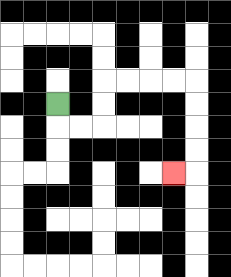{'start': '[2, 4]', 'end': '[7, 7]', 'path_directions': 'D,R,R,U,U,R,R,R,R,D,D,D,D,L', 'path_coordinates': '[[2, 4], [2, 5], [3, 5], [4, 5], [4, 4], [4, 3], [5, 3], [6, 3], [7, 3], [8, 3], [8, 4], [8, 5], [8, 6], [8, 7], [7, 7]]'}